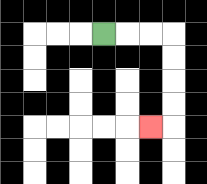{'start': '[4, 1]', 'end': '[6, 5]', 'path_directions': 'R,R,R,D,D,D,D,L', 'path_coordinates': '[[4, 1], [5, 1], [6, 1], [7, 1], [7, 2], [7, 3], [7, 4], [7, 5], [6, 5]]'}